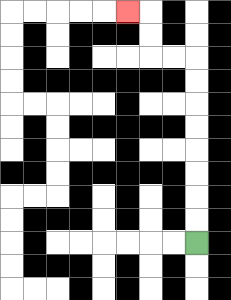{'start': '[8, 10]', 'end': '[5, 0]', 'path_directions': 'U,U,U,U,U,U,U,U,L,L,U,U,L', 'path_coordinates': '[[8, 10], [8, 9], [8, 8], [8, 7], [8, 6], [8, 5], [8, 4], [8, 3], [8, 2], [7, 2], [6, 2], [6, 1], [6, 0], [5, 0]]'}